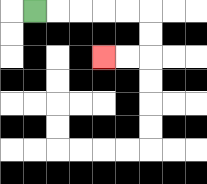{'start': '[1, 0]', 'end': '[4, 2]', 'path_directions': 'R,R,R,R,R,D,D,L,L', 'path_coordinates': '[[1, 0], [2, 0], [3, 0], [4, 0], [5, 0], [6, 0], [6, 1], [6, 2], [5, 2], [4, 2]]'}